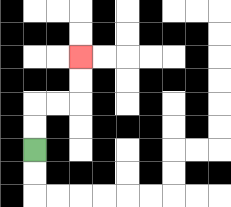{'start': '[1, 6]', 'end': '[3, 2]', 'path_directions': 'U,U,R,R,U,U', 'path_coordinates': '[[1, 6], [1, 5], [1, 4], [2, 4], [3, 4], [3, 3], [3, 2]]'}